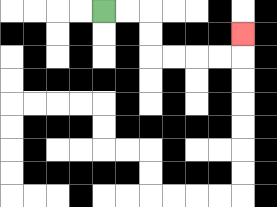{'start': '[4, 0]', 'end': '[10, 1]', 'path_directions': 'R,R,D,D,R,R,R,R,U', 'path_coordinates': '[[4, 0], [5, 0], [6, 0], [6, 1], [6, 2], [7, 2], [8, 2], [9, 2], [10, 2], [10, 1]]'}